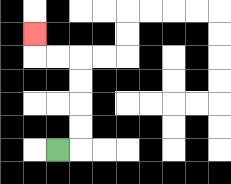{'start': '[2, 6]', 'end': '[1, 1]', 'path_directions': 'R,U,U,U,U,L,L,U', 'path_coordinates': '[[2, 6], [3, 6], [3, 5], [3, 4], [3, 3], [3, 2], [2, 2], [1, 2], [1, 1]]'}